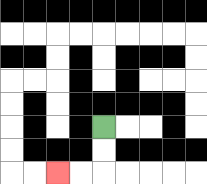{'start': '[4, 5]', 'end': '[2, 7]', 'path_directions': 'D,D,L,L', 'path_coordinates': '[[4, 5], [4, 6], [4, 7], [3, 7], [2, 7]]'}